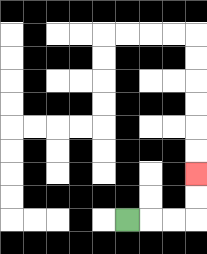{'start': '[5, 9]', 'end': '[8, 7]', 'path_directions': 'R,R,R,U,U', 'path_coordinates': '[[5, 9], [6, 9], [7, 9], [8, 9], [8, 8], [8, 7]]'}